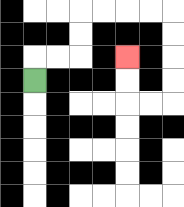{'start': '[1, 3]', 'end': '[5, 2]', 'path_directions': 'U,R,R,U,U,R,R,R,R,D,D,D,D,L,L,U,U', 'path_coordinates': '[[1, 3], [1, 2], [2, 2], [3, 2], [3, 1], [3, 0], [4, 0], [5, 0], [6, 0], [7, 0], [7, 1], [7, 2], [7, 3], [7, 4], [6, 4], [5, 4], [5, 3], [5, 2]]'}